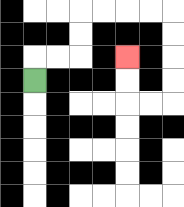{'start': '[1, 3]', 'end': '[5, 2]', 'path_directions': 'U,R,R,U,U,R,R,R,R,D,D,D,D,L,L,U,U', 'path_coordinates': '[[1, 3], [1, 2], [2, 2], [3, 2], [3, 1], [3, 0], [4, 0], [5, 0], [6, 0], [7, 0], [7, 1], [7, 2], [7, 3], [7, 4], [6, 4], [5, 4], [5, 3], [5, 2]]'}